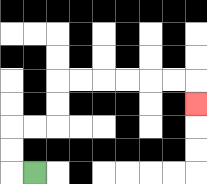{'start': '[1, 7]', 'end': '[8, 4]', 'path_directions': 'L,U,U,R,R,U,U,R,R,R,R,R,R,D', 'path_coordinates': '[[1, 7], [0, 7], [0, 6], [0, 5], [1, 5], [2, 5], [2, 4], [2, 3], [3, 3], [4, 3], [5, 3], [6, 3], [7, 3], [8, 3], [8, 4]]'}